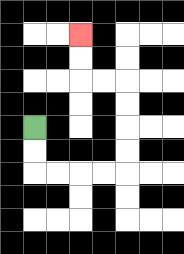{'start': '[1, 5]', 'end': '[3, 1]', 'path_directions': 'D,D,R,R,R,R,U,U,U,U,L,L,U,U', 'path_coordinates': '[[1, 5], [1, 6], [1, 7], [2, 7], [3, 7], [4, 7], [5, 7], [5, 6], [5, 5], [5, 4], [5, 3], [4, 3], [3, 3], [3, 2], [3, 1]]'}